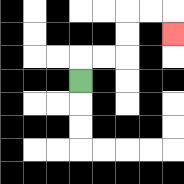{'start': '[3, 3]', 'end': '[7, 1]', 'path_directions': 'U,R,R,U,U,R,R,D', 'path_coordinates': '[[3, 3], [3, 2], [4, 2], [5, 2], [5, 1], [5, 0], [6, 0], [7, 0], [7, 1]]'}